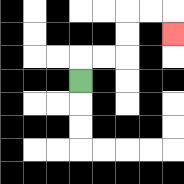{'start': '[3, 3]', 'end': '[7, 1]', 'path_directions': 'U,R,R,U,U,R,R,D', 'path_coordinates': '[[3, 3], [3, 2], [4, 2], [5, 2], [5, 1], [5, 0], [6, 0], [7, 0], [7, 1]]'}